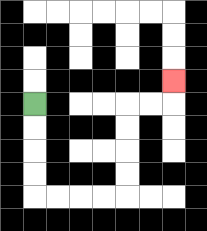{'start': '[1, 4]', 'end': '[7, 3]', 'path_directions': 'D,D,D,D,R,R,R,R,U,U,U,U,R,R,U', 'path_coordinates': '[[1, 4], [1, 5], [1, 6], [1, 7], [1, 8], [2, 8], [3, 8], [4, 8], [5, 8], [5, 7], [5, 6], [5, 5], [5, 4], [6, 4], [7, 4], [7, 3]]'}